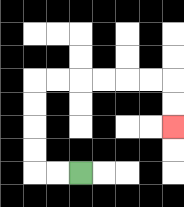{'start': '[3, 7]', 'end': '[7, 5]', 'path_directions': 'L,L,U,U,U,U,R,R,R,R,R,R,D,D', 'path_coordinates': '[[3, 7], [2, 7], [1, 7], [1, 6], [1, 5], [1, 4], [1, 3], [2, 3], [3, 3], [4, 3], [5, 3], [6, 3], [7, 3], [7, 4], [7, 5]]'}